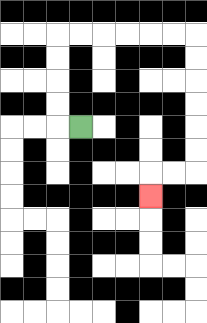{'start': '[3, 5]', 'end': '[6, 8]', 'path_directions': 'L,U,U,U,U,R,R,R,R,R,R,D,D,D,D,D,D,L,L,D', 'path_coordinates': '[[3, 5], [2, 5], [2, 4], [2, 3], [2, 2], [2, 1], [3, 1], [4, 1], [5, 1], [6, 1], [7, 1], [8, 1], [8, 2], [8, 3], [8, 4], [8, 5], [8, 6], [8, 7], [7, 7], [6, 7], [6, 8]]'}